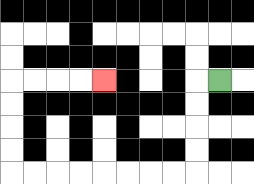{'start': '[9, 3]', 'end': '[4, 3]', 'path_directions': 'L,D,D,D,D,L,L,L,L,L,L,L,L,U,U,U,U,R,R,R,R', 'path_coordinates': '[[9, 3], [8, 3], [8, 4], [8, 5], [8, 6], [8, 7], [7, 7], [6, 7], [5, 7], [4, 7], [3, 7], [2, 7], [1, 7], [0, 7], [0, 6], [0, 5], [0, 4], [0, 3], [1, 3], [2, 3], [3, 3], [4, 3]]'}